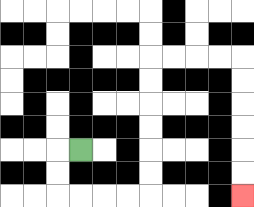{'start': '[3, 6]', 'end': '[10, 8]', 'path_directions': 'L,D,D,R,R,R,R,U,U,U,U,U,U,R,R,R,R,D,D,D,D,D,D', 'path_coordinates': '[[3, 6], [2, 6], [2, 7], [2, 8], [3, 8], [4, 8], [5, 8], [6, 8], [6, 7], [6, 6], [6, 5], [6, 4], [6, 3], [6, 2], [7, 2], [8, 2], [9, 2], [10, 2], [10, 3], [10, 4], [10, 5], [10, 6], [10, 7], [10, 8]]'}